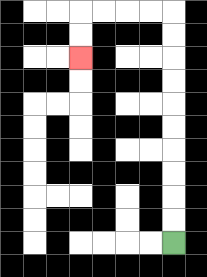{'start': '[7, 10]', 'end': '[3, 2]', 'path_directions': 'U,U,U,U,U,U,U,U,U,U,L,L,L,L,D,D', 'path_coordinates': '[[7, 10], [7, 9], [7, 8], [7, 7], [7, 6], [7, 5], [7, 4], [7, 3], [7, 2], [7, 1], [7, 0], [6, 0], [5, 0], [4, 0], [3, 0], [3, 1], [3, 2]]'}